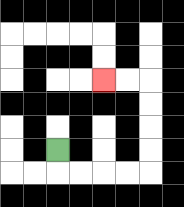{'start': '[2, 6]', 'end': '[4, 3]', 'path_directions': 'D,R,R,R,R,U,U,U,U,L,L', 'path_coordinates': '[[2, 6], [2, 7], [3, 7], [4, 7], [5, 7], [6, 7], [6, 6], [6, 5], [6, 4], [6, 3], [5, 3], [4, 3]]'}